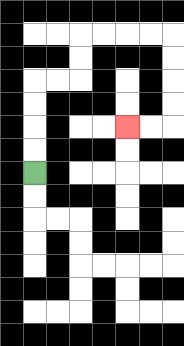{'start': '[1, 7]', 'end': '[5, 5]', 'path_directions': 'U,U,U,U,R,R,U,U,R,R,R,R,D,D,D,D,L,L', 'path_coordinates': '[[1, 7], [1, 6], [1, 5], [1, 4], [1, 3], [2, 3], [3, 3], [3, 2], [3, 1], [4, 1], [5, 1], [6, 1], [7, 1], [7, 2], [7, 3], [7, 4], [7, 5], [6, 5], [5, 5]]'}